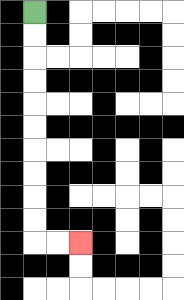{'start': '[1, 0]', 'end': '[3, 10]', 'path_directions': 'D,D,D,D,D,D,D,D,D,D,R,R', 'path_coordinates': '[[1, 0], [1, 1], [1, 2], [1, 3], [1, 4], [1, 5], [1, 6], [1, 7], [1, 8], [1, 9], [1, 10], [2, 10], [3, 10]]'}